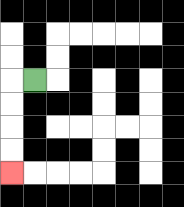{'start': '[1, 3]', 'end': '[0, 7]', 'path_directions': 'L,D,D,D,D', 'path_coordinates': '[[1, 3], [0, 3], [0, 4], [0, 5], [0, 6], [0, 7]]'}